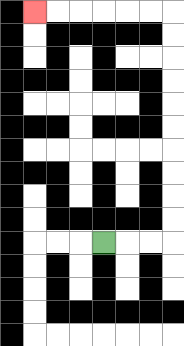{'start': '[4, 10]', 'end': '[1, 0]', 'path_directions': 'R,R,R,U,U,U,U,U,U,U,U,U,U,L,L,L,L,L,L', 'path_coordinates': '[[4, 10], [5, 10], [6, 10], [7, 10], [7, 9], [7, 8], [7, 7], [7, 6], [7, 5], [7, 4], [7, 3], [7, 2], [7, 1], [7, 0], [6, 0], [5, 0], [4, 0], [3, 0], [2, 0], [1, 0]]'}